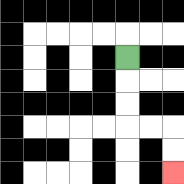{'start': '[5, 2]', 'end': '[7, 7]', 'path_directions': 'D,D,D,R,R,D,D', 'path_coordinates': '[[5, 2], [5, 3], [5, 4], [5, 5], [6, 5], [7, 5], [7, 6], [7, 7]]'}